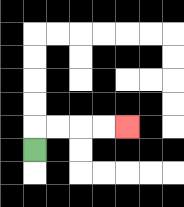{'start': '[1, 6]', 'end': '[5, 5]', 'path_directions': 'U,R,R,R,R', 'path_coordinates': '[[1, 6], [1, 5], [2, 5], [3, 5], [4, 5], [5, 5]]'}